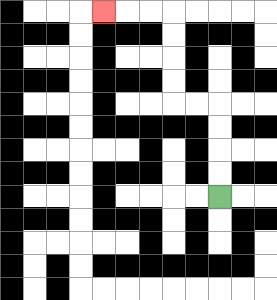{'start': '[9, 8]', 'end': '[4, 0]', 'path_directions': 'U,U,U,U,L,L,U,U,U,U,L,L,L', 'path_coordinates': '[[9, 8], [9, 7], [9, 6], [9, 5], [9, 4], [8, 4], [7, 4], [7, 3], [7, 2], [7, 1], [7, 0], [6, 0], [5, 0], [4, 0]]'}